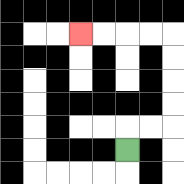{'start': '[5, 6]', 'end': '[3, 1]', 'path_directions': 'U,R,R,U,U,U,U,L,L,L,L', 'path_coordinates': '[[5, 6], [5, 5], [6, 5], [7, 5], [7, 4], [7, 3], [7, 2], [7, 1], [6, 1], [5, 1], [4, 1], [3, 1]]'}